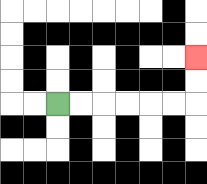{'start': '[2, 4]', 'end': '[8, 2]', 'path_directions': 'R,R,R,R,R,R,U,U', 'path_coordinates': '[[2, 4], [3, 4], [4, 4], [5, 4], [6, 4], [7, 4], [8, 4], [8, 3], [8, 2]]'}